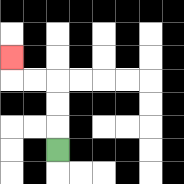{'start': '[2, 6]', 'end': '[0, 2]', 'path_directions': 'U,U,U,L,L,U', 'path_coordinates': '[[2, 6], [2, 5], [2, 4], [2, 3], [1, 3], [0, 3], [0, 2]]'}